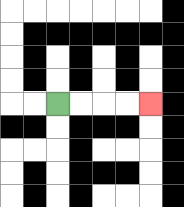{'start': '[2, 4]', 'end': '[6, 4]', 'path_directions': 'R,R,R,R', 'path_coordinates': '[[2, 4], [3, 4], [4, 4], [5, 4], [6, 4]]'}